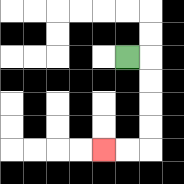{'start': '[5, 2]', 'end': '[4, 6]', 'path_directions': 'R,D,D,D,D,L,L', 'path_coordinates': '[[5, 2], [6, 2], [6, 3], [6, 4], [6, 5], [6, 6], [5, 6], [4, 6]]'}